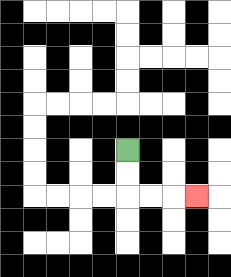{'start': '[5, 6]', 'end': '[8, 8]', 'path_directions': 'D,D,R,R,R', 'path_coordinates': '[[5, 6], [5, 7], [5, 8], [6, 8], [7, 8], [8, 8]]'}